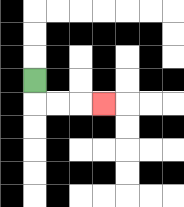{'start': '[1, 3]', 'end': '[4, 4]', 'path_directions': 'D,R,R,R', 'path_coordinates': '[[1, 3], [1, 4], [2, 4], [3, 4], [4, 4]]'}